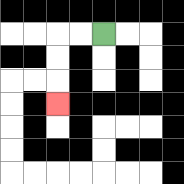{'start': '[4, 1]', 'end': '[2, 4]', 'path_directions': 'L,L,D,D,D', 'path_coordinates': '[[4, 1], [3, 1], [2, 1], [2, 2], [2, 3], [2, 4]]'}